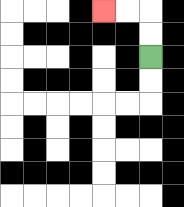{'start': '[6, 2]', 'end': '[4, 0]', 'path_directions': 'U,U,L,L', 'path_coordinates': '[[6, 2], [6, 1], [6, 0], [5, 0], [4, 0]]'}